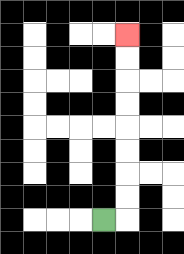{'start': '[4, 9]', 'end': '[5, 1]', 'path_directions': 'R,U,U,U,U,U,U,U,U', 'path_coordinates': '[[4, 9], [5, 9], [5, 8], [5, 7], [5, 6], [5, 5], [5, 4], [5, 3], [5, 2], [5, 1]]'}